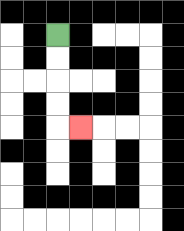{'start': '[2, 1]', 'end': '[3, 5]', 'path_directions': 'D,D,D,D,R', 'path_coordinates': '[[2, 1], [2, 2], [2, 3], [2, 4], [2, 5], [3, 5]]'}